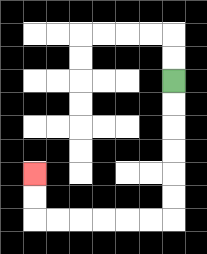{'start': '[7, 3]', 'end': '[1, 7]', 'path_directions': 'D,D,D,D,D,D,L,L,L,L,L,L,U,U', 'path_coordinates': '[[7, 3], [7, 4], [7, 5], [7, 6], [7, 7], [7, 8], [7, 9], [6, 9], [5, 9], [4, 9], [3, 9], [2, 9], [1, 9], [1, 8], [1, 7]]'}